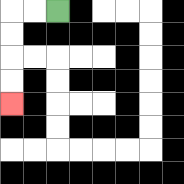{'start': '[2, 0]', 'end': '[0, 4]', 'path_directions': 'L,L,D,D,D,D', 'path_coordinates': '[[2, 0], [1, 0], [0, 0], [0, 1], [0, 2], [0, 3], [0, 4]]'}